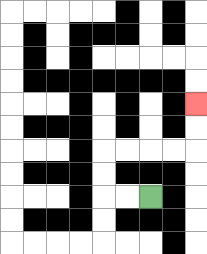{'start': '[6, 8]', 'end': '[8, 4]', 'path_directions': 'L,L,U,U,R,R,R,R,U,U', 'path_coordinates': '[[6, 8], [5, 8], [4, 8], [4, 7], [4, 6], [5, 6], [6, 6], [7, 6], [8, 6], [8, 5], [8, 4]]'}